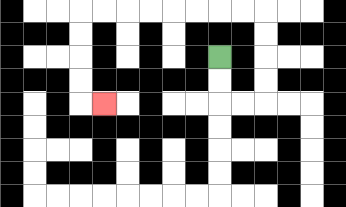{'start': '[9, 2]', 'end': '[4, 4]', 'path_directions': 'D,D,R,R,U,U,U,U,L,L,L,L,L,L,L,L,D,D,D,D,R', 'path_coordinates': '[[9, 2], [9, 3], [9, 4], [10, 4], [11, 4], [11, 3], [11, 2], [11, 1], [11, 0], [10, 0], [9, 0], [8, 0], [7, 0], [6, 0], [5, 0], [4, 0], [3, 0], [3, 1], [3, 2], [3, 3], [3, 4], [4, 4]]'}